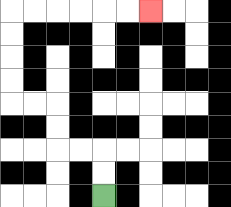{'start': '[4, 8]', 'end': '[6, 0]', 'path_directions': 'U,U,L,L,U,U,L,L,U,U,U,U,R,R,R,R,R,R', 'path_coordinates': '[[4, 8], [4, 7], [4, 6], [3, 6], [2, 6], [2, 5], [2, 4], [1, 4], [0, 4], [0, 3], [0, 2], [0, 1], [0, 0], [1, 0], [2, 0], [3, 0], [4, 0], [5, 0], [6, 0]]'}